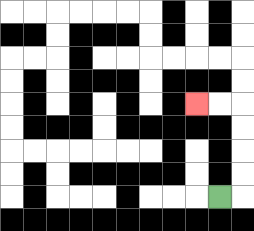{'start': '[9, 8]', 'end': '[8, 4]', 'path_directions': 'R,U,U,U,U,L,L', 'path_coordinates': '[[9, 8], [10, 8], [10, 7], [10, 6], [10, 5], [10, 4], [9, 4], [8, 4]]'}